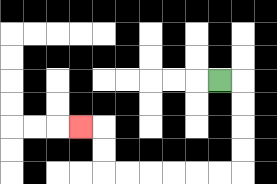{'start': '[9, 3]', 'end': '[3, 5]', 'path_directions': 'R,D,D,D,D,L,L,L,L,L,L,U,U,L', 'path_coordinates': '[[9, 3], [10, 3], [10, 4], [10, 5], [10, 6], [10, 7], [9, 7], [8, 7], [7, 7], [6, 7], [5, 7], [4, 7], [4, 6], [4, 5], [3, 5]]'}